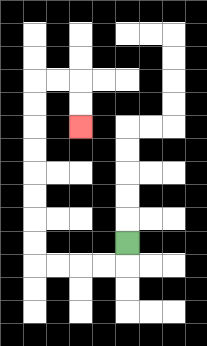{'start': '[5, 10]', 'end': '[3, 5]', 'path_directions': 'D,L,L,L,L,U,U,U,U,U,U,U,U,R,R,D,D', 'path_coordinates': '[[5, 10], [5, 11], [4, 11], [3, 11], [2, 11], [1, 11], [1, 10], [1, 9], [1, 8], [1, 7], [1, 6], [1, 5], [1, 4], [1, 3], [2, 3], [3, 3], [3, 4], [3, 5]]'}